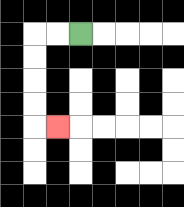{'start': '[3, 1]', 'end': '[2, 5]', 'path_directions': 'L,L,D,D,D,D,R', 'path_coordinates': '[[3, 1], [2, 1], [1, 1], [1, 2], [1, 3], [1, 4], [1, 5], [2, 5]]'}